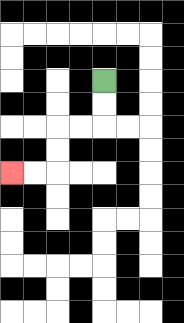{'start': '[4, 3]', 'end': '[0, 7]', 'path_directions': 'D,D,L,L,D,D,L,L', 'path_coordinates': '[[4, 3], [4, 4], [4, 5], [3, 5], [2, 5], [2, 6], [2, 7], [1, 7], [0, 7]]'}